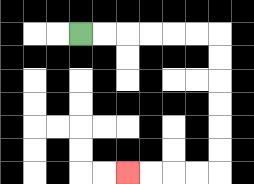{'start': '[3, 1]', 'end': '[5, 7]', 'path_directions': 'R,R,R,R,R,R,D,D,D,D,D,D,L,L,L,L', 'path_coordinates': '[[3, 1], [4, 1], [5, 1], [6, 1], [7, 1], [8, 1], [9, 1], [9, 2], [9, 3], [9, 4], [9, 5], [9, 6], [9, 7], [8, 7], [7, 7], [6, 7], [5, 7]]'}